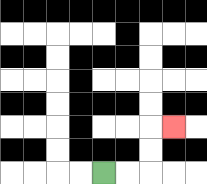{'start': '[4, 7]', 'end': '[7, 5]', 'path_directions': 'R,R,U,U,R', 'path_coordinates': '[[4, 7], [5, 7], [6, 7], [6, 6], [6, 5], [7, 5]]'}